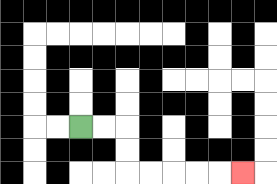{'start': '[3, 5]', 'end': '[10, 7]', 'path_directions': 'R,R,D,D,R,R,R,R,R', 'path_coordinates': '[[3, 5], [4, 5], [5, 5], [5, 6], [5, 7], [6, 7], [7, 7], [8, 7], [9, 7], [10, 7]]'}